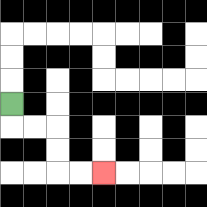{'start': '[0, 4]', 'end': '[4, 7]', 'path_directions': 'D,R,R,D,D,R,R', 'path_coordinates': '[[0, 4], [0, 5], [1, 5], [2, 5], [2, 6], [2, 7], [3, 7], [4, 7]]'}